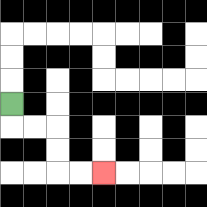{'start': '[0, 4]', 'end': '[4, 7]', 'path_directions': 'D,R,R,D,D,R,R', 'path_coordinates': '[[0, 4], [0, 5], [1, 5], [2, 5], [2, 6], [2, 7], [3, 7], [4, 7]]'}